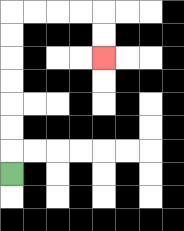{'start': '[0, 7]', 'end': '[4, 2]', 'path_directions': 'U,U,U,U,U,U,U,R,R,R,R,D,D', 'path_coordinates': '[[0, 7], [0, 6], [0, 5], [0, 4], [0, 3], [0, 2], [0, 1], [0, 0], [1, 0], [2, 0], [3, 0], [4, 0], [4, 1], [4, 2]]'}